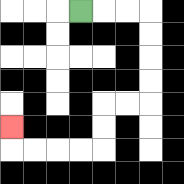{'start': '[3, 0]', 'end': '[0, 5]', 'path_directions': 'R,R,R,D,D,D,D,L,L,D,D,L,L,L,L,U', 'path_coordinates': '[[3, 0], [4, 0], [5, 0], [6, 0], [6, 1], [6, 2], [6, 3], [6, 4], [5, 4], [4, 4], [4, 5], [4, 6], [3, 6], [2, 6], [1, 6], [0, 6], [0, 5]]'}